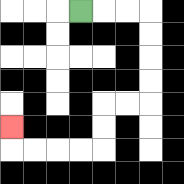{'start': '[3, 0]', 'end': '[0, 5]', 'path_directions': 'R,R,R,D,D,D,D,L,L,D,D,L,L,L,L,U', 'path_coordinates': '[[3, 0], [4, 0], [5, 0], [6, 0], [6, 1], [6, 2], [6, 3], [6, 4], [5, 4], [4, 4], [4, 5], [4, 6], [3, 6], [2, 6], [1, 6], [0, 6], [0, 5]]'}